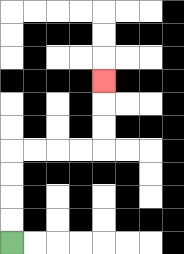{'start': '[0, 10]', 'end': '[4, 3]', 'path_directions': 'U,U,U,U,R,R,R,R,U,U,U', 'path_coordinates': '[[0, 10], [0, 9], [0, 8], [0, 7], [0, 6], [1, 6], [2, 6], [3, 6], [4, 6], [4, 5], [4, 4], [4, 3]]'}